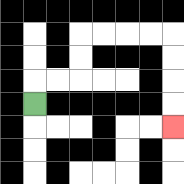{'start': '[1, 4]', 'end': '[7, 5]', 'path_directions': 'U,R,R,U,U,R,R,R,R,D,D,D,D', 'path_coordinates': '[[1, 4], [1, 3], [2, 3], [3, 3], [3, 2], [3, 1], [4, 1], [5, 1], [6, 1], [7, 1], [7, 2], [7, 3], [7, 4], [7, 5]]'}